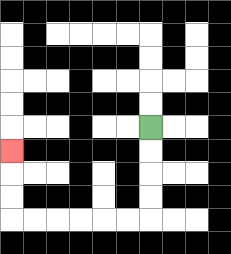{'start': '[6, 5]', 'end': '[0, 6]', 'path_directions': 'D,D,D,D,L,L,L,L,L,L,U,U,U', 'path_coordinates': '[[6, 5], [6, 6], [6, 7], [6, 8], [6, 9], [5, 9], [4, 9], [3, 9], [2, 9], [1, 9], [0, 9], [0, 8], [0, 7], [0, 6]]'}